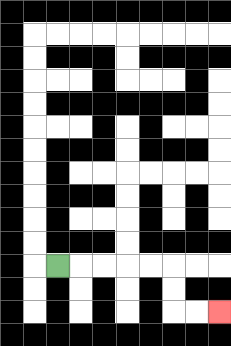{'start': '[2, 11]', 'end': '[9, 13]', 'path_directions': 'R,R,R,R,R,D,D,R,R', 'path_coordinates': '[[2, 11], [3, 11], [4, 11], [5, 11], [6, 11], [7, 11], [7, 12], [7, 13], [8, 13], [9, 13]]'}